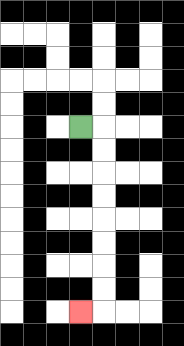{'start': '[3, 5]', 'end': '[3, 13]', 'path_directions': 'R,D,D,D,D,D,D,D,D,L', 'path_coordinates': '[[3, 5], [4, 5], [4, 6], [4, 7], [4, 8], [4, 9], [4, 10], [4, 11], [4, 12], [4, 13], [3, 13]]'}